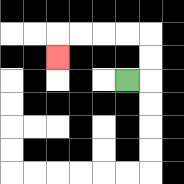{'start': '[5, 3]', 'end': '[2, 2]', 'path_directions': 'R,U,U,L,L,L,L,D', 'path_coordinates': '[[5, 3], [6, 3], [6, 2], [6, 1], [5, 1], [4, 1], [3, 1], [2, 1], [2, 2]]'}